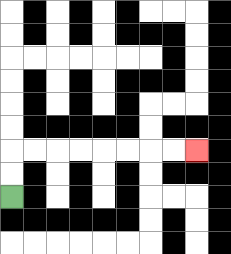{'start': '[0, 8]', 'end': '[8, 6]', 'path_directions': 'U,U,R,R,R,R,R,R,R,R', 'path_coordinates': '[[0, 8], [0, 7], [0, 6], [1, 6], [2, 6], [3, 6], [4, 6], [5, 6], [6, 6], [7, 6], [8, 6]]'}